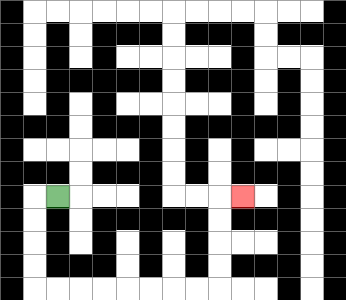{'start': '[2, 8]', 'end': '[10, 8]', 'path_directions': 'L,D,D,D,D,R,R,R,R,R,R,R,R,U,U,U,U,R', 'path_coordinates': '[[2, 8], [1, 8], [1, 9], [1, 10], [1, 11], [1, 12], [2, 12], [3, 12], [4, 12], [5, 12], [6, 12], [7, 12], [8, 12], [9, 12], [9, 11], [9, 10], [9, 9], [9, 8], [10, 8]]'}